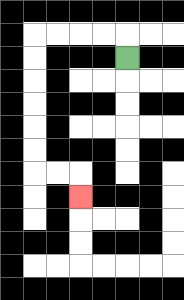{'start': '[5, 2]', 'end': '[3, 8]', 'path_directions': 'U,L,L,L,L,D,D,D,D,D,D,R,R,D', 'path_coordinates': '[[5, 2], [5, 1], [4, 1], [3, 1], [2, 1], [1, 1], [1, 2], [1, 3], [1, 4], [1, 5], [1, 6], [1, 7], [2, 7], [3, 7], [3, 8]]'}